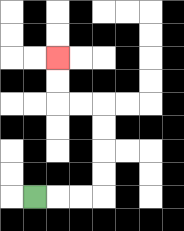{'start': '[1, 8]', 'end': '[2, 2]', 'path_directions': 'R,R,R,U,U,U,U,L,L,U,U', 'path_coordinates': '[[1, 8], [2, 8], [3, 8], [4, 8], [4, 7], [4, 6], [4, 5], [4, 4], [3, 4], [2, 4], [2, 3], [2, 2]]'}